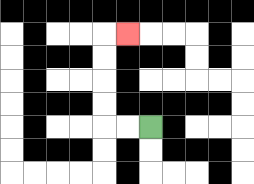{'start': '[6, 5]', 'end': '[5, 1]', 'path_directions': 'L,L,U,U,U,U,R', 'path_coordinates': '[[6, 5], [5, 5], [4, 5], [4, 4], [4, 3], [4, 2], [4, 1], [5, 1]]'}